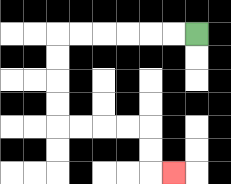{'start': '[8, 1]', 'end': '[7, 7]', 'path_directions': 'L,L,L,L,L,L,D,D,D,D,R,R,R,R,D,D,R', 'path_coordinates': '[[8, 1], [7, 1], [6, 1], [5, 1], [4, 1], [3, 1], [2, 1], [2, 2], [2, 3], [2, 4], [2, 5], [3, 5], [4, 5], [5, 5], [6, 5], [6, 6], [6, 7], [7, 7]]'}